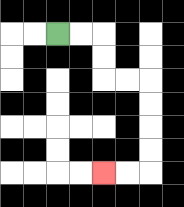{'start': '[2, 1]', 'end': '[4, 7]', 'path_directions': 'R,R,D,D,R,R,D,D,D,D,L,L', 'path_coordinates': '[[2, 1], [3, 1], [4, 1], [4, 2], [4, 3], [5, 3], [6, 3], [6, 4], [6, 5], [6, 6], [6, 7], [5, 7], [4, 7]]'}